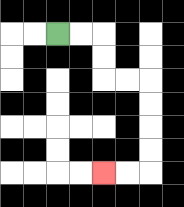{'start': '[2, 1]', 'end': '[4, 7]', 'path_directions': 'R,R,D,D,R,R,D,D,D,D,L,L', 'path_coordinates': '[[2, 1], [3, 1], [4, 1], [4, 2], [4, 3], [5, 3], [6, 3], [6, 4], [6, 5], [6, 6], [6, 7], [5, 7], [4, 7]]'}